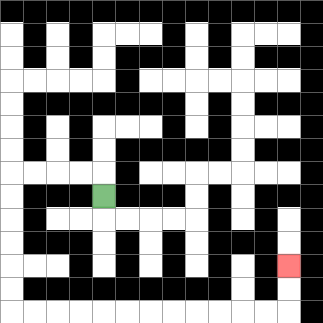{'start': '[4, 8]', 'end': '[12, 11]', 'path_directions': 'U,L,L,L,L,D,D,D,D,D,D,R,R,R,R,R,R,R,R,R,R,R,R,U,U', 'path_coordinates': '[[4, 8], [4, 7], [3, 7], [2, 7], [1, 7], [0, 7], [0, 8], [0, 9], [0, 10], [0, 11], [0, 12], [0, 13], [1, 13], [2, 13], [3, 13], [4, 13], [5, 13], [6, 13], [7, 13], [8, 13], [9, 13], [10, 13], [11, 13], [12, 13], [12, 12], [12, 11]]'}